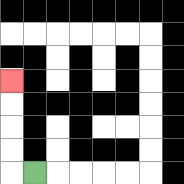{'start': '[1, 7]', 'end': '[0, 3]', 'path_directions': 'L,U,U,U,U', 'path_coordinates': '[[1, 7], [0, 7], [0, 6], [0, 5], [0, 4], [0, 3]]'}